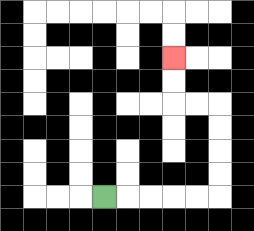{'start': '[4, 8]', 'end': '[7, 2]', 'path_directions': 'R,R,R,R,R,U,U,U,U,L,L,U,U', 'path_coordinates': '[[4, 8], [5, 8], [6, 8], [7, 8], [8, 8], [9, 8], [9, 7], [9, 6], [9, 5], [9, 4], [8, 4], [7, 4], [7, 3], [7, 2]]'}